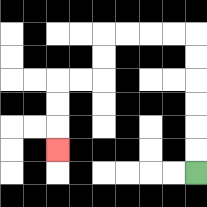{'start': '[8, 7]', 'end': '[2, 6]', 'path_directions': 'U,U,U,U,U,U,L,L,L,L,D,D,L,L,D,D,D', 'path_coordinates': '[[8, 7], [8, 6], [8, 5], [8, 4], [8, 3], [8, 2], [8, 1], [7, 1], [6, 1], [5, 1], [4, 1], [4, 2], [4, 3], [3, 3], [2, 3], [2, 4], [2, 5], [2, 6]]'}